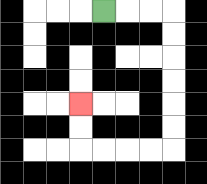{'start': '[4, 0]', 'end': '[3, 4]', 'path_directions': 'R,R,R,D,D,D,D,D,D,L,L,L,L,U,U', 'path_coordinates': '[[4, 0], [5, 0], [6, 0], [7, 0], [7, 1], [7, 2], [7, 3], [7, 4], [7, 5], [7, 6], [6, 6], [5, 6], [4, 6], [3, 6], [3, 5], [3, 4]]'}